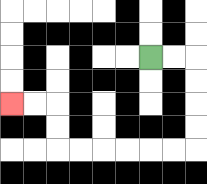{'start': '[6, 2]', 'end': '[0, 4]', 'path_directions': 'R,R,D,D,D,D,L,L,L,L,L,L,U,U,L,L', 'path_coordinates': '[[6, 2], [7, 2], [8, 2], [8, 3], [8, 4], [8, 5], [8, 6], [7, 6], [6, 6], [5, 6], [4, 6], [3, 6], [2, 6], [2, 5], [2, 4], [1, 4], [0, 4]]'}